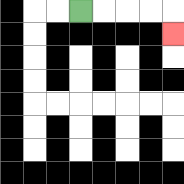{'start': '[3, 0]', 'end': '[7, 1]', 'path_directions': 'R,R,R,R,D', 'path_coordinates': '[[3, 0], [4, 0], [5, 0], [6, 0], [7, 0], [7, 1]]'}